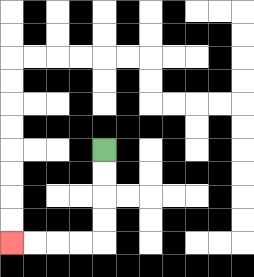{'start': '[4, 6]', 'end': '[0, 10]', 'path_directions': 'D,D,D,D,L,L,L,L', 'path_coordinates': '[[4, 6], [4, 7], [4, 8], [4, 9], [4, 10], [3, 10], [2, 10], [1, 10], [0, 10]]'}